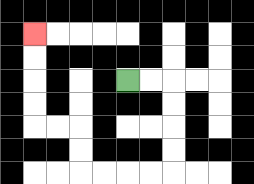{'start': '[5, 3]', 'end': '[1, 1]', 'path_directions': 'R,R,D,D,D,D,L,L,L,L,U,U,L,L,U,U,U,U', 'path_coordinates': '[[5, 3], [6, 3], [7, 3], [7, 4], [7, 5], [7, 6], [7, 7], [6, 7], [5, 7], [4, 7], [3, 7], [3, 6], [3, 5], [2, 5], [1, 5], [1, 4], [1, 3], [1, 2], [1, 1]]'}